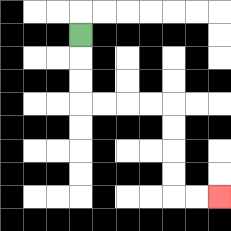{'start': '[3, 1]', 'end': '[9, 8]', 'path_directions': 'D,D,D,R,R,R,R,D,D,D,D,R,R', 'path_coordinates': '[[3, 1], [3, 2], [3, 3], [3, 4], [4, 4], [5, 4], [6, 4], [7, 4], [7, 5], [7, 6], [7, 7], [7, 8], [8, 8], [9, 8]]'}